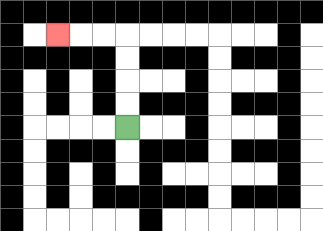{'start': '[5, 5]', 'end': '[2, 1]', 'path_directions': 'U,U,U,U,L,L,L', 'path_coordinates': '[[5, 5], [5, 4], [5, 3], [5, 2], [5, 1], [4, 1], [3, 1], [2, 1]]'}